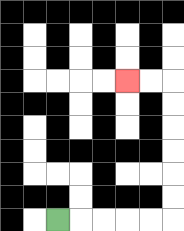{'start': '[2, 9]', 'end': '[5, 3]', 'path_directions': 'R,R,R,R,R,U,U,U,U,U,U,L,L', 'path_coordinates': '[[2, 9], [3, 9], [4, 9], [5, 9], [6, 9], [7, 9], [7, 8], [7, 7], [7, 6], [7, 5], [7, 4], [7, 3], [6, 3], [5, 3]]'}